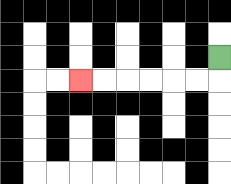{'start': '[9, 2]', 'end': '[3, 3]', 'path_directions': 'D,L,L,L,L,L,L', 'path_coordinates': '[[9, 2], [9, 3], [8, 3], [7, 3], [6, 3], [5, 3], [4, 3], [3, 3]]'}